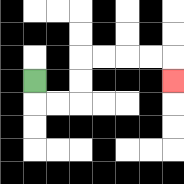{'start': '[1, 3]', 'end': '[7, 3]', 'path_directions': 'D,R,R,U,U,R,R,R,R,D', 'path_coordinates': '[[1, 3], [1, 4], [2, 4], [3, 4], [3, 3], [3, 2], [4, 2], [5, 2], [6, 2], [7, 2], [7, 3]]'}